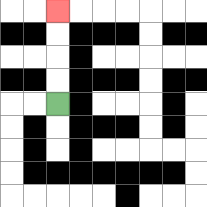{'start': '[2, 4]', 'end': '[2, 0]', 'path_directions': 'U,U,U,U', 'path_coordinates': '[[2, 4], [2, 3], [2, 2], [2, 1], [2, 0]]'}